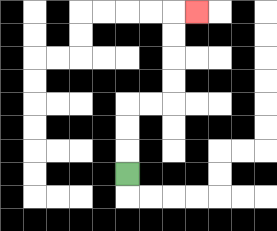{'start': '[5, 7]', 'end': '[8, 0]', 'path_directions': 'U,U,U,R,R,U,U,U,U,R', 'path_coordinates': '[[5, 7], [5, 6], [5, 5], [5, 4], [6, 4], [7, 4], [7, 3], [7, 2], [7, 1], [7, 0], [8, 0]]'}